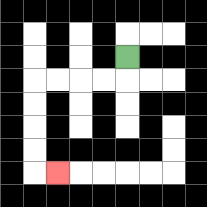{'start': '[5, 2]', 'end': '[2, 7]', 'path_directions': 'D,L,L,L,L,D,D,D,D,R', 'path_coordinates': '[[5, 2], [5, 3], [4, 3], [3, 3], [2, 3], [1, 3], [1, 4], [1, 5], [1, 6], [1, 7], [2, 7]]'}